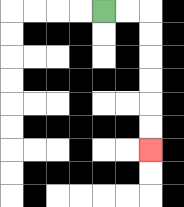{'start': '[4, 0]', 'end': '[6, 6]', 'path_directions': 'R,R,D,D,D,D,D,D', 'path_coordinates': '[[4, 0], [5, 0], [6, 0], [6, 1], [6, 2], [6, 3], [6, 4], [6, 5], [6, 6]]'}